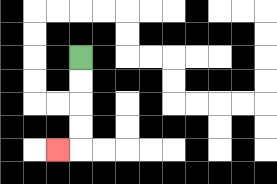{'start': '[3, 2]', 'end': '[2, 6]', 'path_directions': 'D,D,D,D,L', 'path_coordinates': '[[3, 2], [3, 3], [3, 4], [3, 5], [3, 6], [2, 6]]'}